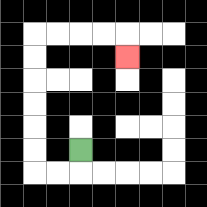{'start': '[3, 6]', 'end': '[5, 2]', 'path_directions': 'D,L,L,U,U,U,U,U,U,R,R,R,R,D', 'path_coordinates': '[[3, 6], [3, 7], [2, 7], [1, 7], [1, 6], [1, 5], [1, 4], [1, 3], [1, 2], [1, 1], [2, 1], [3, 1], [4, 1], [5, 1], [5, 2]]'}